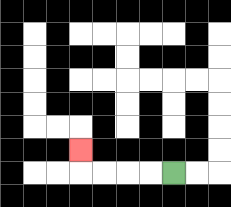{'start': '[7, 7]', 'end': '[3, 6]', 'path_directions': 'L,L,L,L,U', 'path_coordinates': '[[7, 7], [6, 7], [5, 7], [4, 7], [3, 7], [3, 6]]'}